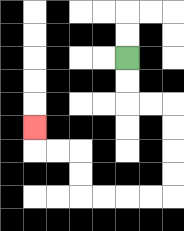{'start': '[5, 2]', 'end': '[1, 5]', 'path_directions': 'D,D,R,R,D,D,D,D,L,L,L,L,U,U,L,L,U', 'path_coordinates': '[[5, 2], [5, 3], [5, 4], [6, 4], [7, 4], [7, 5], [7, 6], [7, 7], [7, 8], [6, 8], [5, 8], [4, 8], [3, 8], [3, 7], [3, 6], [2, 6], [1, 6], [1, 5]]'}